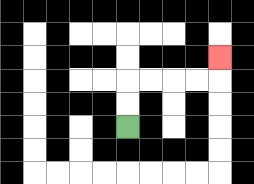{'start': '[5, 5]', 'end': '[9, 2]', 'path_directions': 'U,U,R,R,R,R,U', 'path_coordinates': '[[5, 5], [5, 4], [5, 3], [6, 3], [7, 3], [8, 3], [9, 3], [9, 2]]'}